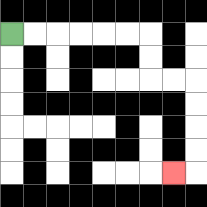{'start': '[0, 1]', 'end': '[7, 7]', 'path_directions': 'R,R,R,R,R,R,D,D,R,R,D,D,D,D,L', 'path_coordinates': '[[0, 1], [1, 1], [2, 1], [3, 1], [4, 1], [5, 1], [6, 1], [6, 2], [6, 3], [7, 3], [8, 3], [8, 4], [8, 5], [8, 6], [8, 7], [7, 7]]'}